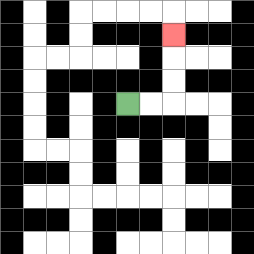{'start': '[5, 4]', 'end': '[7, 1]', 'path_directions': 'R,R,U,U,U', 'path_coordinates': '[[5, 4], [6, 4], [7, 4], [7, 3], [7, 2], [7, 1]]'}